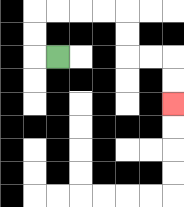{'start': '[2, 2]', 'end': '[7, 4]', 'path_directions': 'L,U,U,R,R,R,R,D,D,R,R,D,D', 'path_coordinates': '[[2, 2], [1, 2], [1, 1], [1, 0], [2, 0], [3, 0], [4, 0], [5, 0], [5, 1], [5, 2], [6, 2], [7, 2], [7, 3], [7, 4]]'}